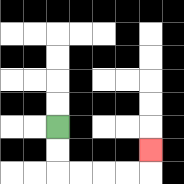{'start': '[2, 5]', 'end': '[6, 6]', 'path_directions': 'D,D,R,R,R,R,U', 'path_coordinates': '[[2, 5], [2, 6], [2, 7], [3, 7], [4, 7], [5, 7], [6, 7], [6, 6]]'}